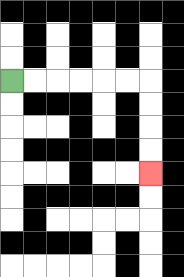{'start': '[0, 3]', 'end': '[6, 7]', 'path_directions': 'R,R,R,R,R,R,D,D,D,D', 'path_coordinates': '[[0, 3], [1, 3], [2, 3], [3, 3], [4, 3], [5, 3], [6, 3], [6, 4], [6, 5], [6, 6], [6, 7]]'}